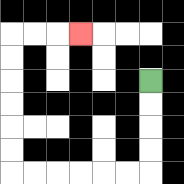{'start': '[6, 3]', 'end': '[3, 1]', 'path_directions': 'D,D,D,D,L,L,L,L,L,L,U,U,U,U,U,U,R,R,R', 'path_coordinates': '[[6, 3], [6, 4], [6, 5], [6, 6], [6, 7], [5, 7], [4, 7], [3, 7], [2, 7], [1, 7], [0, 7], [0, 6], [0, 5], [0, 4], [0, 3], [0, 2], [0, 1], [1, 1], [2, 1], [3, 1]]'}